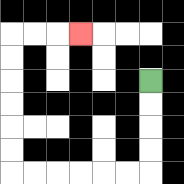{'start': '[6, 3]', 'end': '[3, 1]', 'path_directions': 'D,D,D,D,L,L,L,L,L,L,U,U,U,U,U,U,R,R,R', 'path_coordinates': '[[6, 3], [6, 4], [6, 5], [6, 6], [6, 7], [5, 7], [4, 7], [3, 7], [2, 7], [1, 7], [0, 7], [0, 6], [0, 5], [0, 4], [0, 3], [0, 2], [0, 1], [1, 1], [2, 1], [3, 1]]'}